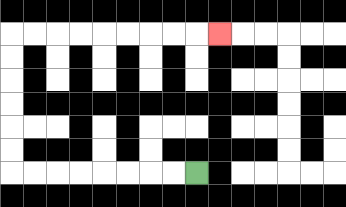{'start': '[8, 7]', 'end': '[9, 1]', 'path_directions': 'L,L,L,L,L,L,L,L,U,U,U,U,U,U,R,R,R,R,R,R,R,R,R', 'path_coordinates': '[[8, 7], [7, 7], [6, 7], [5, 7], [4, 7], [3, 7], [2, 7], [1, 7], [0, 7], [0, 6], [0, 5], [0, 4], [0, 3], [0, 2], [0, 1], [1, 1], [2, 1], [3, 1], [4, 1], [5, 1], [6, 1], [7, 1], [8, 1], [9, 1]]'}